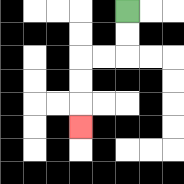{'start': '[5, 0]', 'end': '[3, 5]', 'path_directions': 'D,D,L,L,D,D,D', 'path_coordinates': '[[5, 0], [5, 1], [5, 2], [4, 2], [3, 2], [3, 3], [3, 4], [3, 5]]'}